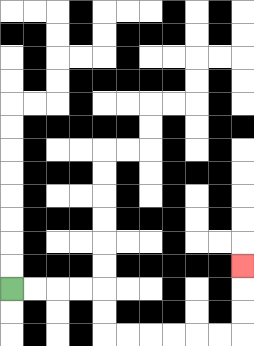{'start': '[0, 12]', 'end': '[10, 11]', 'path_directions': 'R,R,R,R,D,D,R,R,R,R,R,R,U,U,U', 'path_coordinates': '[[0, 12], [1, 12], [2, 12], [3, 12], [4, 12], [4, 13], [4, 14], [5, 14], [6, 14], [7, 14], [8, 14], [9, 14], [10, 14], [10, 13], [10, 12], [10, 11]]'}